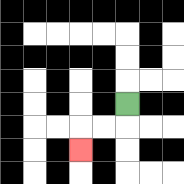{'start': '[5, 4]', 'end': '[3, 6]', 'path_directions': 'D,L,L,D', 'path_coordinates': '[[5, 4], [5, 5], [4, 5], [3, 5], [3, 6]]'}